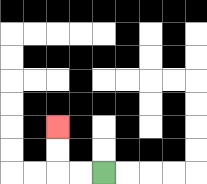{'start': '[4, 7]', 'end': '[2, 5]', 'path_directions': 'L,L,U,U', 'path_coordinates': '[[4, 7], [3, 7], [2, 7], [2, 6], [2, 5]]'}